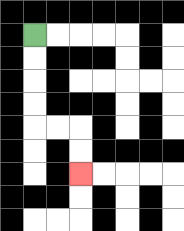{'start': '[1, 1]', 'end': '[3, 7]', 'path_directions': 'D,D,D,D,R,R,D,D', 'path_coordinates': '[[1, 1], [1, 2], [1, 3], [1, 4], [1, 5], [2, 5], [3, 5], [3, 6], [3, 7]]'}